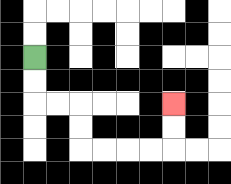{'start': '[1, 2]', 'end': '[7, 4]', 'path_directions': 'D,D,R,R,D,D,R,R,R,R,U,U', 'path_coordinates': '[[1, 2], [1, 3], [1, 4], [2, 4], [3, 4], [3, 5], [3, 6], [4, 6], [5, 6], [6, 6], [7, 6], [7, 5], [7, 4]]'}